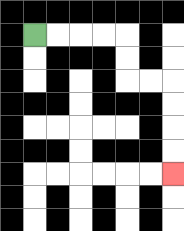{'start': '[1, 1]', 'end': '[7, 7]', 'path_directions': 'R,R,R,R,D,D,R,R,D,D,D,D', 'path_coordinates': '[[1, 1], [2, 1], [3, 1], [4, 1], [5, 1], [5, 2], [5, 3], [6, 3], [7, 3], [7, 4], [7, 5], [7, 6], [7, 7]]'}